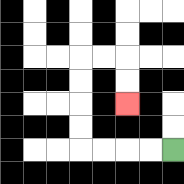{'start': '[7, 6]', 'end': '[5, 4]', 'path_directions': 'L,L,L,L,U,U,U,U,R,R,D,D', 'path_coordinates': '[[7, 6], [6, 6], [5, 6], [4, 6], [3, 6], [3, 5], [3, 4], [3, 3], [3, 2], [4, 2], [5, 2], [5, 3], [5, 4]]'}